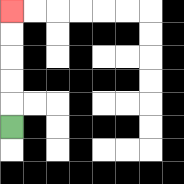{'start': '[0, 5]', 'end': '[0, 0]', 'path_directions': 'U,U,U,U,U', 'path_coordinates': '[[0, 5], [0, 4], [0, 3], [0, 2], [0, 1], [0, 0]]'}